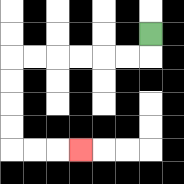{'start': '[6, 1]', 'end': '[3, 6]', 'path_directions': 'D,L,L,L,L,L,L,D,D,D,D,R,R,R', 'path_coordinates': '[[6, 1], [6, 2], [5, 2], [4, 2], [3, 2], [2, 2], [1, 2], [0, 2], [0, 3], [0, 4], [0, 5], [0, 6], [1, 6], [2, 6], [3, 6]]'}